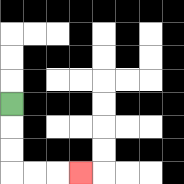{'start': '[0, 4]', 'end': '[3, 7]', 'path_directions': 'D,D,D,R,R,R', 'path_coordinates': '[[0, 4], [0, 5], [0, 6], [0, 7], [1, 7], [2, 7], [3, 7]]'}